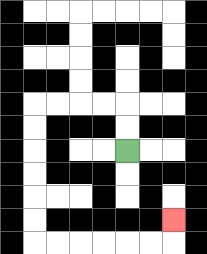{'start': '[5, 6]', 'end': '[7, 9]', 'path_directions': 'U,U,L,L,L,L,D,D,D,D,D,D,R,R,R,R,R,R,U', 'path_coordinates': '[[5, 6], [5, 5], [5, 4], [4, 4], [3, 4], [2, 4], [1, 4], [1, 5], [1, 6], [1, 7], [1, 8], [1, 9], [1, 10], [2, 10], [3, 10], [4, 10], [5, 10], [6, 10], [7, 10], [7, 9]]'}